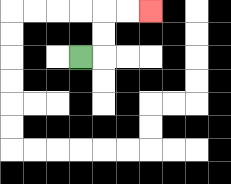{'start': '[3, 2]', 'end': '[6, 0]', 'path_directions': 'R,U,U,R,R', 'path_coordinates': '[[3, 2], [4, 2], [4, 1], [4, 0], [5, 0], [6, 0]]'}